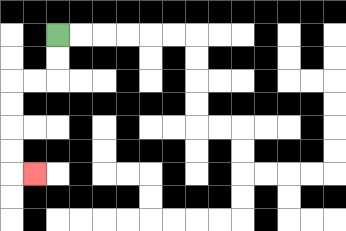{'start': '[2, 1]', 'end': '[1, 7]', 'path_directions': 'D,D,L,L,D,D,D,D,R', 'path_coordinates': '[[2, 1], [2, 2], [2, 3], [1, 3], [0, 3], [0, 4], [0, 5], [0, 6], [0, 7], [1, 7]]'}